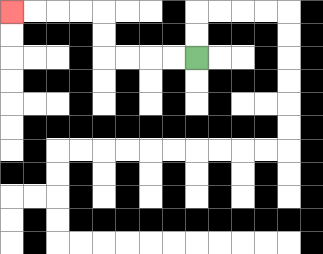{'start': '[8, 2]', 'end': '[0, 0]', 'path_directions': 'L,L,L,L,U,U,L,L,L,L', 'path_coordinates': '[[8, 2], [7, 2], [6, 2], [5, 2], [4, 2], [4, 1], [4, 0], [3, 0], [2, 0], [1, 0], [0, 0]]'}